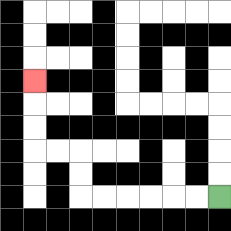{'start': '[9, 8]', 'end': '[1, 3]', 'path_directions': 'L,L,L,L,L,L,U,U,L,L,U,U,U', 'path_coordinates': '[[9, 8], [8, 8], [7, 8], [6, 8], [5, 8], [4, 8], [3, 8], [3, 7], [3, 6], [2, 6], [1, 6], [1, 5], [1, 4], [1, 3]]'}